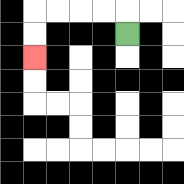{'start': '[5, 1]', 'end': '[1, 2]', 'path_directions': 'U,L,L,L,L,D,D', 'path_coordinates': '[[5, 1], [5, 0], [4, 0], [3, 0], [2, 0], [1, 0], [1, 1], [1, 2]]'}